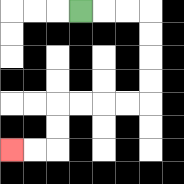{'start': '[3, 0]', 'end': '[0, 6]', 'path_directions': 'R,R,R,D,D,D,D,L,L,L,L,D,D,L,L', 'path_coordinates': '[[3, 0], [4, 0], [5, 0], [6, 0], [6, 1], [6, 2], [6, 3], [6, 4], [5, 4], [4, 4], [3, 4], [2, 4], [2, 5], [2, 6], [1, 6], [0, 6]]'}